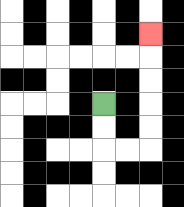{'start': '[4, 4]', 'end': '[6, 1]', 'path_directions': 'D,D,R,R,U,U,U,U,U', 'path_coordinates': '[[4, 4], [4, 5], [4, 6], [5, 6], [6, 6], [6, 5], [6, 4], [6, 3], [6, 2], [6, 1]]'}